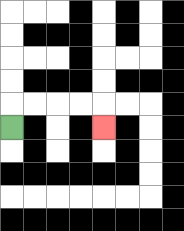{'start': '[0, 5]', 'end': '[4, 5]', 'path_directions': 'U,R,R,R,R,D', 'path_coordinates': '[[0, 5], [0, 4], [1, 4], [2, 4], [3, 4], [4, 4], [4, 5]]'}